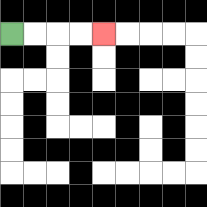{'start': '[0, 1]', 'end': '[4, 1]', 'path_directions': 'R,R,R,R', 'path_coordinates': '[[0, 1], [1, 1], [2, 1], [3, 1], [4, 1]]'}